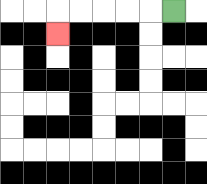{'start': '[7, 0]', 'end': '[2, 1]', 'path_directions': 'L,L,L,L,L,D', 'path_coordinates': '[[7, 0], [6, 0], [5, 0], [4, 0], [3, 0], [2, 0], [2, 1]]'}